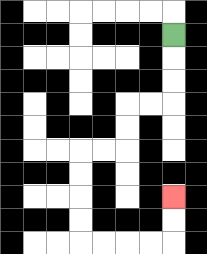{'start': '[7, 1]', 'end': '[7, 8]', 'path_directions': 'D,D,D,L,L,D,D,L,L,D,D,D,D,R,R,R,R,U,U', 'path_coordinates': '[[7, 1], [7, 2], [7, 3], [7, 4], [6, 4], [5, 4], [5, 5], [5, 6], [4, 6], [3, 6], [3, 7], [3, 8], [3, 9], [3, 10], [4, 10], [5, 10], [6, 10], [7, 10], [7, 9], [7, 8]]'}